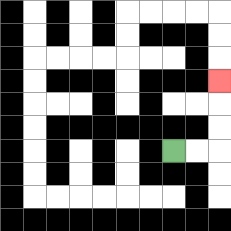{'start': '[7, 6]', 'end': '[9, 3]', 'path_directions': 'R,R,U,U,U', 'path_coordinates': '[[7, 6], [8, 6], [9, 6], [9, 5], [9, 4], [9, 3]]'}